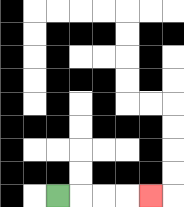{'start': '[2, 8]', 'end': '[6, 8]', 'path_directions': 'R,R,R,R', 'path_coordinates': '[[2, 8], [3, 8], [4, 8], [5, 8], [6, 8]]'}